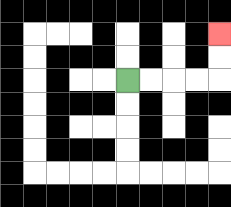{'start': '[5, 3]', 'end': '[9, 1]', 'path_directions': 'R,R,R,R,U,U', 'path_coordinates': '[[5, 3], [6, 3], [7, 3], [8, 3], [9, 3], [9, 2], [9, 1]]'}